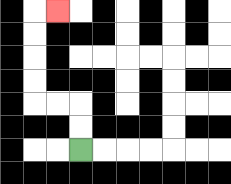{'start': '[3, 6]', 'end': '[2, 0]', 'path_directions': 'U,U,L,L,U,U,U,U,R', 'path_coordinates': '[[3, 6], [3, 5], [3, 4], [2, 4], [1, 4], [1, 3], [1, 2], [1, 1], [1, 0], [2, 0]]'}